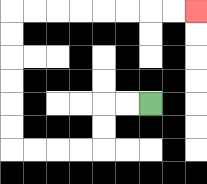{'start': '[6, 4]', 'end': '[8, 0]', 'path_directions': 'L,L,D,D,L,L,L,L,U,U,U,U,U,U,R,R,R,R,R,R,R,R', 'path_coordinates': '[[6, 4], [5, 4], [4, 4], [4, 5], [4, 6], [3, 6], [2, 6], [1, 6], [0, 6], [0, 5], [0, 4], [0, 3], [0, 2], [0, 1], [0, 0], [1, 0], [2, 0], [3, 0], [4, 0], [5, 0], [6, 0], [7, 0], [8, 0]]'}